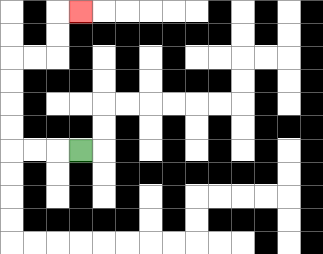{'start': '[3, 6]', 'end': '[3, 0]', 'path_directions': 'L,L,L,U,U,U,U,R,R,U,U,R', 'path_coordinates': '[[3, 6], [2, 6], [1, 6], [0, 6], [0, 5], [0, 4], [0, 3], [0, 2], [1, 2], [2, 2], [2, 1], [2, 0], [3, 0]]'}